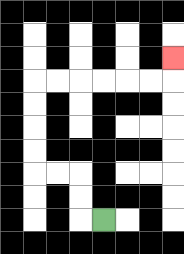{'start': '[4, 9]', 'end': '[7, 2]', 'path_directions': 'L,U,U,L,L,U,U,U,U,R,R,R,R,R,R,U', 'path_coordinates': '[[4, 9], [3, 9], [3, 8], [3, 7], [2, 7], [1, 7], [1, 6], [1, 5], [1, 4], [1, 3], [2, 3], [3, 3], [4, 3], [5, 3], [6, 3], [7, 3], [7, 2]]'}